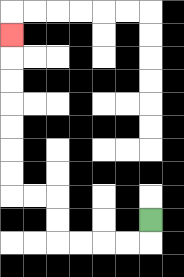{'start': '[6, 9]', 'end': '[0, 1]', 'path_directions': 'D,L,L,L,L,U,U,L,L,U,U,U,U,U,U,U', 'path_coordinates': '[[6, 9], [6, 10], [5, 10], [4, 10], [3, 10], [2, 10], [2, 9], [2, 8], [1, 8], [0, 8], [0, 7], [0, 6], [0, 5], [0, 4], [0, 3], [0, 2], [0, 1]]'}